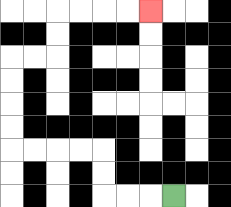{'start': '[7, 8]', 'end': '[6, 0]', 'path_directions': 'L,L,L,U,U,L,L,L,L,U,U,U,U,R,R,U,U,R,R,R,R', 'path_coordinates': '[[7, 8], [6, 8], [5, 8], [4, 8], [4, 7], [4, 6], [3, 6], [2, 6], [1, 6], [0, 6], [0, 5], [0, 4], [0, 3], [0, 2], [1, 2], [2, 2], [2, 1], [2, 0], [3, 0], [4, 0], [5, 0], [6, 0]]'}